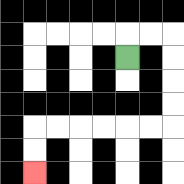{'start': '[5, 2]', 'end': '[1, 7]', 'path_directions': 'U,R,R,D,D,D,D,L,L,L,L,L,L,D,D', 'path_coordinates': '[[5, 2], [5, 1], [6, 1], [7, 1], [7, 2], [7, 3], [7, 4], [7, 5], [6, 5], [5, 5], [4, 5], [3, 5], [2, 5], [1, 5], [1, 6], [1, 7]]'}